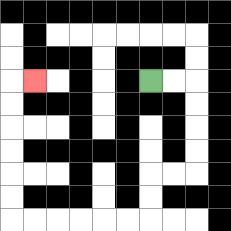{'start': '[6, 3]', 'end': '[1, 3]', 'path_directions': 'R,R,D,D,D,D,L,L,D,D,L,L,L,L,L,L,U,U,U,U,U,U,R', 'path_coordinates': '[[6, 3], [7, 3], [8, 3], [8, 4], [8, 5], [8, 6], [8, 7], [7, 7], [6, 7], [6, 8], [6, 9], [5, 9], [4, 9], [3, 9], [2, 9], [1, 9], [0, 9], [0, 8], [0, 7], [0, 6], [0, 5], [0, 4], [0, 3], [1, 3]]'}